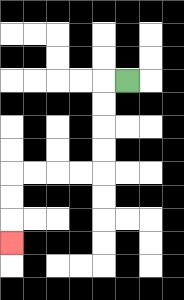{'start': '[5, 3]', 'end': '[0, 10]', 'path_directions': 'L,D,D,D,D,L,L,L,L,D,D,D', 'path_coordinates': '[[5, 3], [4, 3], [4, 4], [4, 5], [4, 6], [4, 7], [3, 7], [2, 7], [1, 7], [0, 7], [0, 8], [0, 9], [0, 10]]'}